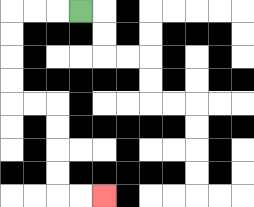{'start': '[3, 0]', 'end': '[4, 8]', 'path_directions': 'L,L,L,D,D,D,D,R,R,D,D,D,D,R,R', 'path_coordinates': '[[3, 0], [2, 0], [1, 0], [0, 0], [0, 1], [0, 2], [0, 3], [0, 4], [1, 4], [2, 4], [2, 5], [2, 6], [2, 7], [2, 8], [3, 8], [4, 8]]'}